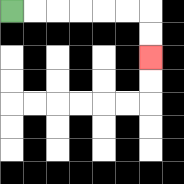{'start': '[0, 0]', 'end': '[6, 2]', 'path_directions': 'R,R,R,R,R,R,D,D', 'path_coordinates': '[[0, 0], [1, 0], [2, 0], [3, 0], [4, 0], [5, 0], [6, 0], [6, 1], [6, 2]]'}